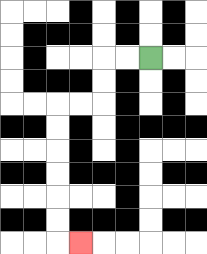{'start': '[6, 2]', 'end': '[3, 10]', 'path_directions': 'L,L,D,D,L,L,D,D,D,D,D,D,R', 'path_coordinates': '[[6, 2], [5, 2], [4, 2], [4, 3], [4, 4], [3, 4], [2, 4], [2, 5], [2, 6], [2, 7], [2, 8], [2, 9], [2, 10], [3, 10]]'}